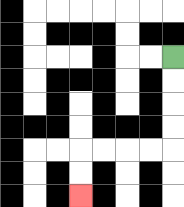{'start': '[7, 2]', 'end': '[3, 8]', 'path_directions': 'D,D,D,D,L,L,L,L,D,D', 'path_coordinates': '[[7, 2], [7, 3], [7, 4], [7, 5], [7, 6], [6, 6], [5, 6], [4, 6], [3, 6], [3, 7], [3, 8]]'}